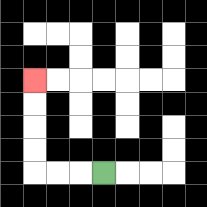{'start': '[4, 7]', 'end': '[1, 3]', 'path_directions': 'L,L,L,U,U,U,U', 'path_coordinates': '[[4, 7], [3, 7], [2, 7], [1, 7], [1, 6], [1, 5], [1, 4], [1, 3]]'}